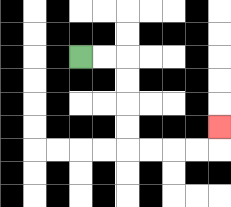{'start': '[3, 2]', 'end': '[9, 5]', 'path_directions': 'R,R,D,D,D,D,R,R,R,R,U', 'path_coordinates': '[[3, 2], [4, 2], [5, 2], [5, 3], [5, 4], [5, 5], [5, 6], [6, 6], [7, 6], [8, 6], [9, 6], [9, 5]]'}